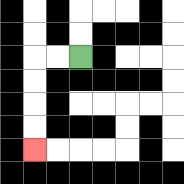{'start': '[3, 2]', 'end': '[1, 6]', 'path_directions': 'L,L,D,D,D,D', 'path_coordinates': '[[3, 2], [2, 2], [1, 2], [1, 3], [1, 4], [1, 5], [1, 6]]'}